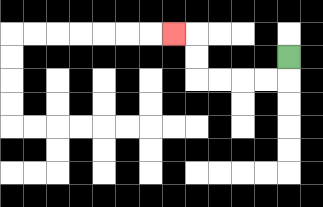{'start': '[12, 2]', 'end': '[7, 1]', 'path_directions': 'D,L,L,L,L,U,U,L', 'path_coordinates': '[[12, 2], [12, 3], [11, 3], [10, 3], [9, 3], [8, 3], [8, 2], [8, 1], [7, 1]]'}